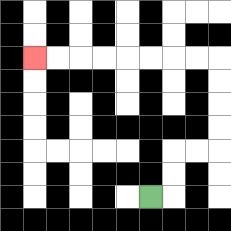{'start': '[6, 8]', 'end': '[1, 2]', 'path_directions': 'R,U,U,R,R,U,U,U,U,L,L,L,L,L,L,L,L', 'path_coordinates': '[[6, 8], [7, 8], [7, 7], [7, 6], [8, 6], [9, 6], [9, 5], [9, 4], [9, 3], [9, 2], [8, 2], [7, 2], [6, 2], [5, 2], [4, 2], [3, 2], [2, 2], [1, 2]]'}